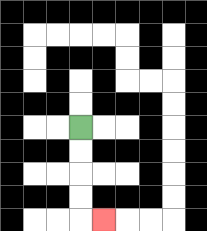{'start': '[3, 5]', 'end': '[4, 9]', 'path_directions': 'D,D,D,D,R', 'path_coordinates': '[[3, 5], [3, 6], [3, 7], [3, 8], [3, 9], [4, 9]]'}